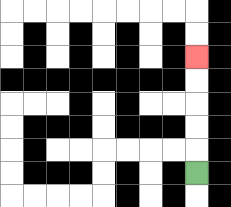{'start': '[8, 7]', 'end': '[8, 2]', 'path_directions': 'U,U,U,U,U', 'path_coordinates': '[[8, 7], [8, 6], [8, 5], [8, 4], [8, 3], [8, 2]]'}